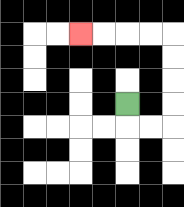{'start': '[5, 4]', 'end': '[3, 1]', 'path_directions': 'D,R,R,U,U,U,U,L,L,L,L', 'path_coordinates': '[[5, 4], [5, 5], [6, 5], [7, 5], [7, 4], [7, 3], [7, 2], [7, 1], [6, 1], [5, 1], [4, 1], [3, 1]]'}